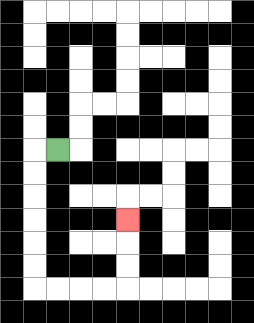{'start': '[2, 6]', 'end': '[5, 9]', 'path_directions': 'L,D,D,D,D,D,D,R,R,R,R,U,U,U', 'path_coordinates': '[[2, 6], [1, 6], [1, 7], [1, 8], [1, 9], [1, 10], [1, 11], [1, 12], [2, 12], [3, 12], [4, 12], [5, 12], [5, 11], [5, 10], [5, 9]]'}